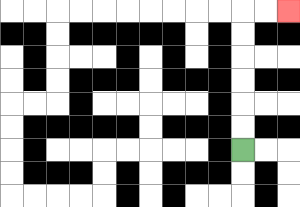{'start': '[10, 6]', 'end': '[12, 0]', 'path_directions': 'U,U,U,U,U,U,R,R', 'path_coordinates': '[[10, 6], [10, 5], [10, 4], [10, 3], [10, 2], [10, 1], [10, 0], [11, 0], [12, 0]]'}